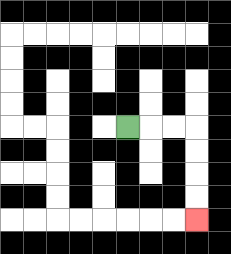{'start': '[5, 5]', 'end': '[8, 9]', 'path_directions': 'R,R,R,D,D,D,D', 'path_coordinates': '[[5, 5], [6, 5], [7, 5], [8, 5], [8, 6], [8, 7], [8, 8], [8, 9]]'}